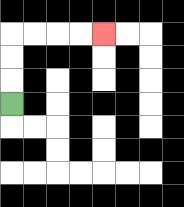{'start': '[0, 4]', 'end': '[4, 1]', 'path_directions': 'U,U,U,R,R,R,R', 'path_coordinates': '[[0, 4], [0, 3], [0, 2], [0, 1], [1, 1], [2, 1], [3, 1], [4, 1]]'}